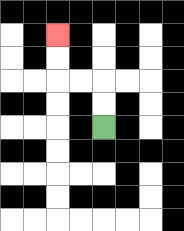{'start': '[4, 5]', 'end': '[2, 1]', 'path_directions': 'U,U,L,L,U,U', 'path_coordinates': '[[4, 5], [4, 4], [4, 3], [3, 3], [2, 3], [2, 2], [2, 1]]'}